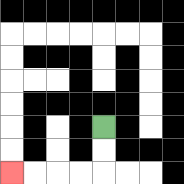{'start': '[4, 5]', 'end': '[0, 7]', 'path_directions': 'D,D,L,L,L,L', 'path_coordinates': '[[4, 5], [4, 6], [4, 7], [3, 7], [2, 7], [1, 7], [0, 7]]'}